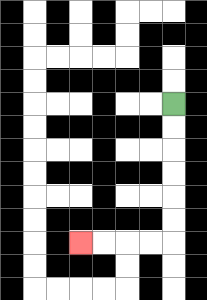{'start': '[7, 4]', 'end': '[3, 10]', 'path_directions': 'D,D,D,D,D,D,L,L,L,L', 'path_coordinates': '[[7, 4], [7, 5], [7, 6], [7, 7], [7, 8], [7, 9], [7, 10], [6, 10], [5, 10], [4, 10], [3, 10]]'}